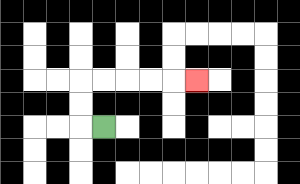{'start': '[4, 5]', 'end': '[8, 3]', 'path_directions': 'L,U,U,R,R,R,R,R', 'path_coordinates': '[[4, 5], [3, 5], [3, 4], [3, 3], [4, 3], [5, 3], [6, 3], [7, 3], [8, 3]]'}